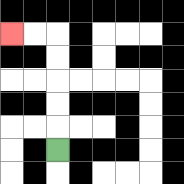{'start': '[2, 6]', 'end': '[0, 1]', 'path_directions': 'U,U,U,U,U,L,L', 'path_coordinates': '[[2, 6], [2, 5], [2, 4], [2, 3], [2, 2], [2, 1], [1, 1], [0, 1]]'}